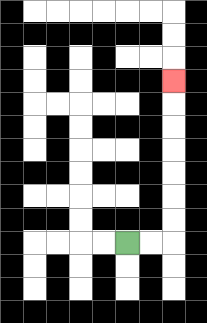{'start': '[5, 10]', 'end': '[7, 3]', 'path_directions': 'R,R,U,U,U,U,U,U,U', 'path_coordinates': '[[5, 10], [6, 10], [7, 10], [7, 9], [7, 8], [7, 7], [7, 6], [7, 5], [7, 4], [7, 3]]'}